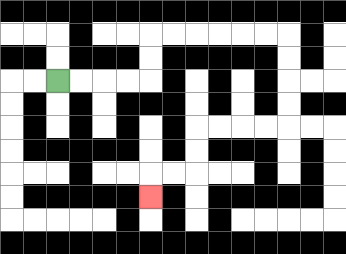{'start': '[2, 3]', 'end': '[6, 8]', 'path_directions': 'R,R,R,R,U,U,R,R,R,R,R,R,D,D,D,D,L,L,L,L,D,D,L,L,D', 'path_coordinates': '[[2, 3], [3, 3], [4, 3], [5, 3], [6, 3], [6, 2], [6, 1], [7, 1], [8, 1], [9, 1], [10, 1], [11, 1], [12, 1], [12, 2], [12, 3], [12, 4], [12, 5], [11, 5], [10, 5], [9, 5], [8, 5], [8, 6], [8, 7], [7, 7], [6, 7], [6, 8]]'}